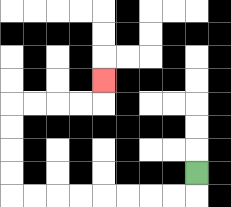{'start': '[8, 7]', 'end': '[4, 3]', 'path_directions': 'D,L,L,L,L,L,L,L,L,U,U,U,U,R,R,R,R,U', 'path_coordinates': '[[8, 7], [8, 8], [7, 8], [6, 8], [5, 8], [4, 8], [3, 8], [2, 8], [1, 8], [0, 8], [0, 7], [0, 6], [0, 5], [0, 4], [1, 4], [2, 4], [3, 4], [4, 4], [4, 3]]'}